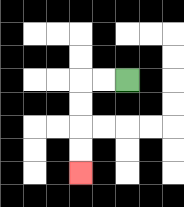{'start': '[5, 3]', 'end': '[3, 7]', 'path_directions': 'L,L,D,D,D,D', 'path_coordinates': '[[5, 3], [4, 3], [3, 3], [3, 4], [3, 5], [3, 6], [3, 7]]'}